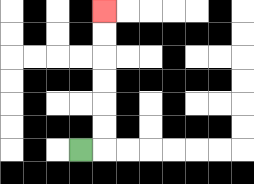{'start': '[3, 6]', 'end': '[4, 0]', 'path_directions': 'R,U,U,U,U,U,U', 'path_coordinates': '[[3, 6], [4, 6], [4, 5], [4, 4], [4, 3], [4, 2], [4, 1], [4, 0]]'}